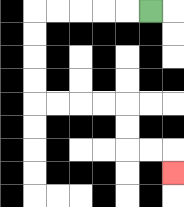{'start': '[6, 0]', 'end': '[7, 7]', 'path_directions': 'L,L,L,L,L,D,D,D,D,R,R,R,R,D,D,R,R,D', 'path_coordinates': '[[6, 0], [5, 0], [4, 0], [3, 0], [2, 0], [1, 0], [1, 1], [1, 2], [1, 3], [1, 4], [2, 4], [3, 4], [4, 4], [5, 4], [5, 5], [5, 6], [6, 6], [7, 6], [7, 7]]'}